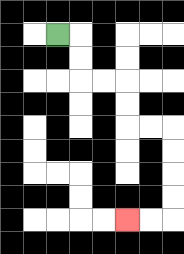{'start': '[2, 1]', 'end': '[5, 9]', 'path_directions': 'R,D,D,R,R,D,D,R,R,D,D,D,D,L,L', 'path_coordinates': '[[2, 1], [3, 1], [3, 2], [3, 3], [4, 3], [5, 3], [5, 4], [5, 5], [6, 5], [7, 5], [7, 6], [7, 7], [7, 8], [7, 9], [6, 9], [5, 9]]'}